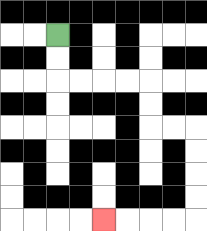{'start': '[2, 1]', 'end': '[4, 9]', 'path_directions': 'D,D,R,R,R,R,D,D,R,R,D,D,D,D,L,L,L,L', 'path_coordinates': '[[2, 1], [2, 2], [2, 3], [3, 3], [4, 3], [5, 3], [6, 3], [6, 4], [6, 5], [7, 5], [8, 5], [8, 6], [8, 7], [8, 8], [8, 9], [7, 9], [6, 9], [5, 9], [4, 9]]'}